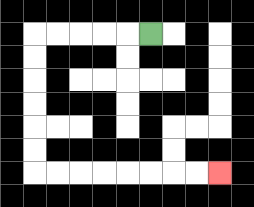{'start': '[6, 1]', 'end': '[9, 7]', 'path_directions': 'L,L,L,L,L,D,D,D,D,D,D,R,R,R,R,R,R,R,R', 'path_coordinates': '[[6, 1], [5, 1], [4, 1], [3, 1], [2, 1], [1, 1], [1, 2], [1, 3], [1, 4], [1, 5], [1, 6], [1, 7], [2, 7], [3, 7], [4, 7], [5, 7], [6, 7], [7, 7], [8, 7], [9, 7]]'}